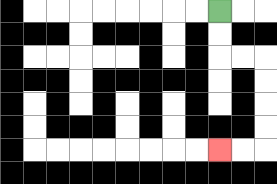{'start': '[9, 0]', 'end': '[9, 6]', 'path_directions': 'D,D,R,R,D,D,D,D,L,L', 'path_coordinates': '[[9, 0], [9, 1], [9, 2], [10, 2], [11, 2], [11, 3], [11, 4], [11, 5], [11, 6], [10, 6], [9, 6]]'}